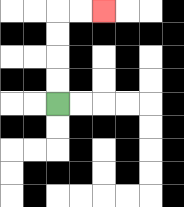{'start': '[2, 4]', 'end': '[4, 0]', 'path_directions': 'U,U,U,U,R,R', 'path_coordinates': '[[2, 4], [2, 3], [2, 2], [2, 1], [2, 0], [3, 0], [4, 0]]'}